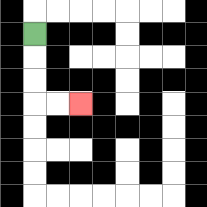{'start': '[1, 1]', 'end': '[3, 4]', 'path_directions': 'D,D,D,R,R', 'path_coordinates': '[[1, 1], [1, 2], [1, 3], [1, 4], [2, 4], [3, 4]]'}